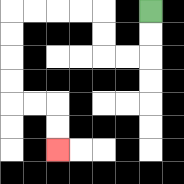{'start': '[6, 0]', 'end': '[2, 6]', 'path_directions': 'D,D,L,L,U,U,L,L,L,L,D,D,D,D,R,R,D,D', 'path_coordinates': '[[6, 0], [6, 1], [6, 2], [5, 2], [4, 2], [4, 1], [4, 0], [3, 0], [2, 0], [1, 0], [0, 0], [0, 1], [0, 2], [0, 3], [0, 4], [1, 4], [2, 4], [2, 5], [2, 6]]'}